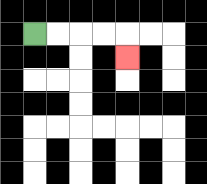{'start': '[1, 1]', 'end': '[5, 2]', 'path_directions': 'R,R,R,R,D', 'path_coordinates': '[[1, 1], [2, 1], [3, 1], [4, 1], [5, 1], [5, 2]]'}